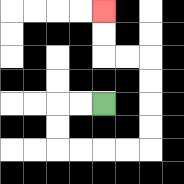{'start': '[4, 4]', 'end': '[4, 0]', 'path_directions': 'L,L,D,D,R,R,R,R,U,U,U,U,L,L,U,U', 'path_coordinates': '[[4, 4], [3, 4], [2, 4], [2, 5], [2, 6], [3, 6], [4, 6], [5, 6], [6, 6], [6, 5], [6, 4], [6, 3], [6, 2], [5, 2], [4, 2], [4, 1], [4, 0]]'}